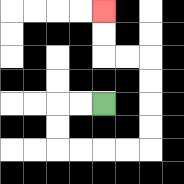{'start': '[4, 4]', 'end': '[4, 0]', 'path_directions': 'L,L,D,D,R,R,R,R,U,U,U,U,L,L,U,U', 'path_coordinates': '[[4, 4], [3, 4], [2, 4], [2, 5], [2, 6], [3, 6], [4, 6], [5, 6], [6, 6], [6, 5], [6, 4], [6, 3], [6, 2], [5, 2], [4, 2], [4, 1], [4, 0]]'}